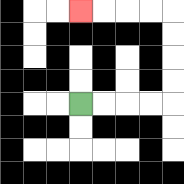{'start': '[3, 4]', 'end': '[3, 0]', 'path_directions': 'R,R,R,R,U,U,U,U,L,L,L,L', 'path_coordinates': '[[3, 4], [4, 4], [5, 4], [6, 4], [7, 4], [7, 3], [7, 2], [7, 1], [7, 0], [6, 0], [5, 0], [4, 0], [3, 0]]'}